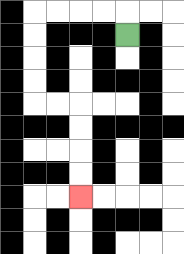{'start': '[5, 1]', 'end': '[3, 8]', 'path_directions': 'U,L,L,L,L,D,D,D,D,R,R,D,D,D,D', 'path_coordinates': '[[5, 1], [5, 0], [4, 0], [3, 0], [2, 0], [1, 0], [1, 1], [1, 2], [1, 3], [1, 4], [2, 4], [3, 4], [3, 5], [3, 6], [3, 7], [3, 8]]'}